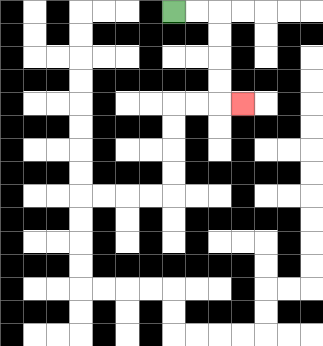{'start': '[7, 0]', 'end': '[10, 4]', 'path_directions': 'R,R,D,D,D,D,R', 'path_coordinates': '[[7, 0], [8, 0], [9, 0], [9, 1], [9, 2], [9, 3], [9, 4], [10, 4]]'}